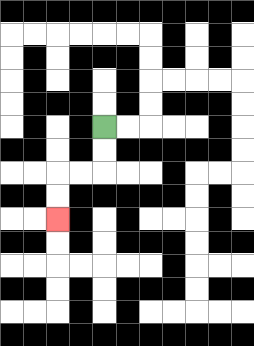{'start': '[4, 5]', 'end': '[2, 9]', 'path_directions': 'D,D,L,L,D,D', 'path_coordinates': '[[4, 5], [4, 6], [4, 7], [3, 7], [2, 7], [2, 8], [2, 9]]'}